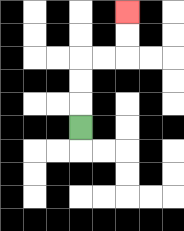{'start': '[3, 5]', 'end': '[5, 0]', 'path_directions': 'U,U,U,R,R,U,U', 'path_coordinates': '[[3, 5], [3, 4], [3, 3], [3, 2], [4, 2], [5, 2], [5, 1], [5, 0]]'}